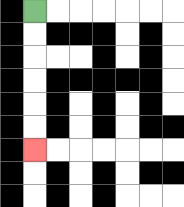{'start': '[1, 0]', 'end': '[1, 6]', 'path_directions': 'D,D,D,D,D,D', 'path_coordinates': '[[1, 0], [1, 1], [1, 2], [1, 3], [1, 4], [1, 5], [1, 6]]'}